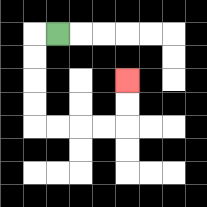{'start': '[2, 1]', 'end': '[5, 3]', 'path_directions': 'L,D,D,D,D,R,R,R,R,U,U', 'path_coordinates': '[[2, 1], [1, 1], [1, 2], [1, 3], [1, 4], [1, 5], [2, 5], [3, 5], [4, 5], [5, 5], [5, 4], [5, 3]]'}